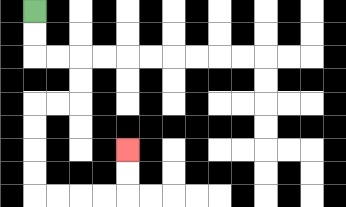{'start': '[1, 0]', 'end': '[5, 6]', 'path_directions': 'D,D,R,R,D,D,L,L,D,D,D,D,R,R,R,R,U,U', 'path_coordinates': '[[1, 0], [1, 1], [1, 2], [2, 2], [3, 2], [3, 3], [3, 4], [2, 4], [1, 4], [1, 5], [1, 6], [1, 7], [1, 8], [2, 8], [3, 8], [4, 8], [5, 8], [5, 7], [5, 6]]'}